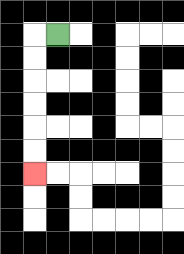{'start': '[2, 1]', 'end': '[1, 7]', 'path_directions': 'L,D,D,D,D,D,D', 'path_coordinates': '[[2, 1], [1, 1], [1, 2], [1, 3], [1, 4], [1, 5], [1, 6], [1, 7]]'}